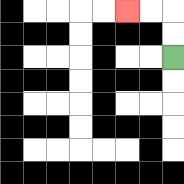{'start': '[7, 2]', 'end': '[5, 0]', 'path_directions': 'U,U,L,L', 'path_coordinates': '[[7, 2], [7, 1], [7, 0], [6, 0], [5, 0]]'}